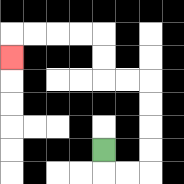{'start': '[4, 6]', 'end': '[0, 2]', 'path_directions': 'D,R,R,U,U,U,U,L,L,U,U,L,L,L,L,D', 'path_coordinates': '[[4, 6], [4, 7], [5, 7], [6, 7], [6, 6], [6, 5], [6, 4], [6, 3], [5, 3], [4, 3], [4, 2], [4, 1], [3, 1], [2, 1], [1, 1], [0, 1], [0, 2]]'}